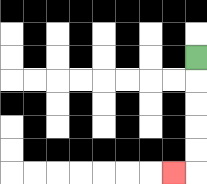{'start': '[8, 2]', 'end': '[7, 7]', 'path_directions': 'D,D,D,D,D,L', 'path_coordinates': '[[8, 2], [8, 3], [8, 4], [8, 5], [8, 6], [8, 7], [7, 7]]'}